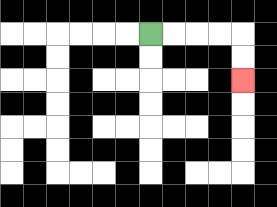{'start': '[6, 1]', 'end': '[10, 3]', 'path_directions': 'R,R,R,R,D,D', 'path_coordinates': '[[6, 1], [7, 1], [8, 1], [9, 1], [10, 1], [10, 2], [10, 3]]'}